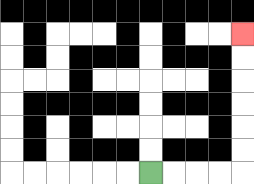{'start': '[6, 7]', 'end': '[10, 1]', 'path_directions': 'R,R,R,R,U,U,U,U,U,U', 'path_coordinates': '[[6, 7], [7, 7], [8, 7], [9, 7], [10, 7], [10, 6], [10, 5], [10, 4], [10, 3], [10, 2], [10, 1]]'}